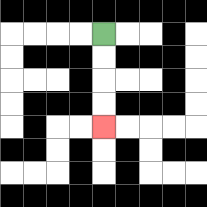{'start': '[4, 1]', 'end': '[4, 5]', 'path_directions': 'D,D,D,D', 'path_coordinates': '[[4, 1], [4, 2], [4, 3], [4, 4], [4, 5]]'}